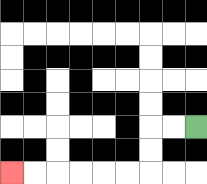{'start': '[8, 5]', 'end': '[0, 7]', 'path_directions': 'L,L,D,D,L,L,L,L,L,L', 'path_coordinates': '[[8, 5], [7, 5], [6, 5], [6, 6], [6, 7], [5, 7], [4, 7], [3, 7], [2, 7], [1, 7], [0, 7]]'}